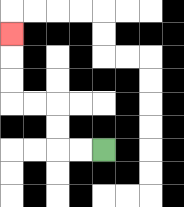{'start': '[4, 6]', 'end': '[0, 1]', 'path_directions': 'L,L,U,U,L,L,U,U,U', 'path_coordinates': '[[4, 6], [3, 6], [2, 6], [2, 5], [2, 4], [1, 4], [0, 4], [0, 3], [0, 2], [0, 1]]'}